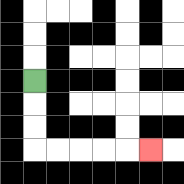{'start': '[1, 3]', 'end': '[6, 6]', 'path_directions': 'D,D,D,R,R,R,R,R', 'path_coordinates': '[[1, 3], [1, 4], [1, 5], [1, 6], [2, 6], [3, 6], [4, 6], [5, 6], [6, 6]]'}